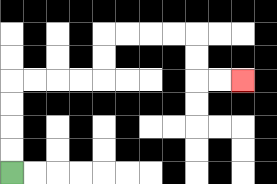{'start': '[0, 7]', 'end': '[10, 3]', 'path_directions': 'U,U,U,U,R,R,R,R,U,U,R,R,R,R,D,D,R,R', 'path_coordinates': '[[0, 7], [0, 6], [0, 5], [0, 4], [0, 3], [1, 3], [2, 3], [3, 3], [4, 3], [4, 2], [4, 1], [5, 1], [6, 1], [7, 1], [8, 1], [8, 2], [8, 3], [9, 3], [10, 3]]'}